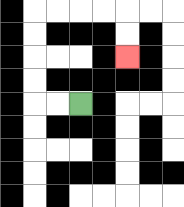{'start': '[3, 4]', 'end': '[5, 2]', 'path_directions': 'L,L,U,U,U,U,R,R,R,R,D,D', 'path_coordinates': '[[3, 4], [2, 4], [1, 4], [1, 3], [1, 2], [1, 1], [1, 0], [2, 0], [3, 0], [4, 0], [5, 0], [5, 1], [5, 2]]'}